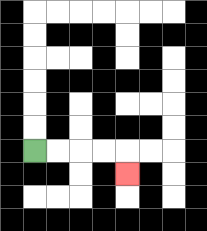{'start': '[1, 6]', 'end': '[5, 7]', 'path_directions': 'R,R,R,R,D', 'path_coordinates': '[[1, 6], [2, 6], [3, 6], [4, 6], [5, 6], [5, 7]]'}